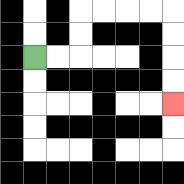{'start': '[1, 2]', 'end': '[7, 4]', 'path_directions': 'R,R,U,U,R,R,R,R,D,D,D,D', 'path_coordinates': '[[1, 2], [2, 2], [3, 2], [3, 1], [3, 0], [4, 0], [5, 0], [6, 0], [7, 0], [7, 1], [7, 2], [7, 3], [7, 4]]'}